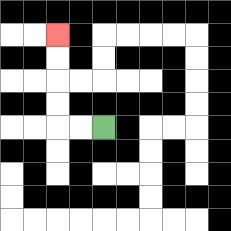{'start': '[4, 5]', 'end': '[2, 1]', 'path_directions': 'L,L,U,U,U,U', 'path_coordinates': '[[4, 5], [3, 5], [2, 5], [2, 4], [2, 3], [2, 2], [2, 1]]'}